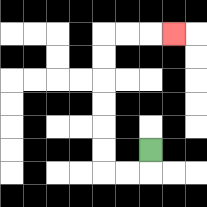{'start': '[6, 6]', 'end': '[7, 1]', 'path_directions': 'D,L,L,U,U,U,U,U,U,R,R,R', 'path_coordinates': '[[6, 6], [6, 7], [5, 7], [4, 7], [4, 6], [4, 5], [4, 4], [4, 3], [4, 2], [4, 1], [5, 1], [6, 1], [7, 1]]'}